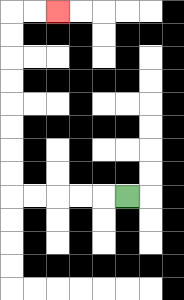{'start': '[5, 8]', 'end': '[2, 0]', 'path_directions': 'L,L,L,L,L,U,U,U,U,U,U,U,U,R,R', 'path_coordinates': '[[5, 8], [4, 8], [3, 8], [2, 8], [1, 8], [0, 8], [0, 7], [0, 6], [0, 5], [0, 4], [0, 3], [0, 2], [0, 1], [0, 0], [1, 0], [2, 0]]'}